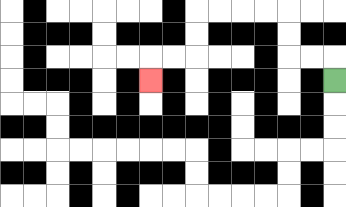{'start': '[14, 3]', 'end': '[6, 3]', 'path_directions': 'U,L,L,U,U,L,L,L,L,D,D,L,L,D', 'path_coordinates': '[[14, 3], [14, 2], [13, 2], [12, 2], [12, 1], [12, 0], [11, 0], [10, 0], [9, 0], [8, 0], [8, 1], [8, 2], [7, 2], [6, 2], [6, 3]]'}